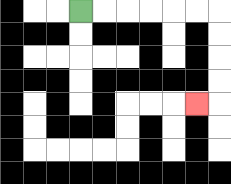{'start': '[3, 0]', 'end': '[8, 4]', 'path_directions': 'R,R,R,R,R,R,D,D,D,D,L', 'path_coordinates': '[[3, 0], [4, 0], [5, 0], [6, 0], [7, 0], [8, 0], [9, 0], [9, 1], [9, 2], [9, 3], [9, 4], [8, 4]]'}